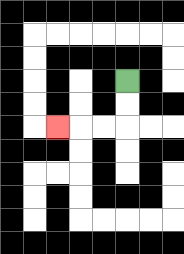{'start': '[5, 3]', 'end': '[2, 5]', 'path_directions': 'D,D,L,L,L', 'path_coordinates': '[[5, 3], [5, 4], [5, 5], [4, 5], [3, 5], [2, 5]]'}